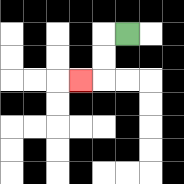{'start': '[5, 1]', 'end': '[3, 3]', 'path_directions': 'L,D,D,L', 'path_coordinates': '[[5, 1], [4, 1], [4, 2], [4, 3], [3, 3]]'}